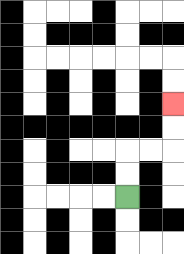{'start': '[5, 8]', 'end': '[7, 4]', 'path_directions': 'U,U,R,R,U,U', 'path_coordinates': '[[5, 8], [5, 7], [5, 6], [6, 6], [7, 6], [7, 5], [7, 4]]'}